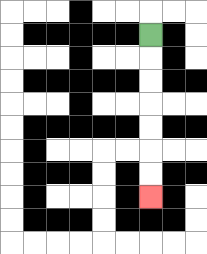{'start': '[6, 1]', 'end': '[6, 8]', 'path_directions': 'D,D,D,D,D,D,D', 'path_coordinates': '[[6, 1], [6, 2], [6, 3], [6, 4], [6, 5], [6, 6], [6, 7], [6, 8]]'}